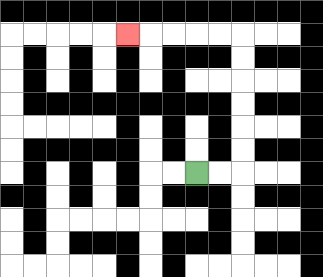{'start': '[8, 7]', 'end': '[5, 1]', 'path_directions': 'R,R,U,U,U,U,U,U,L,L,L,L,L', 'path_coordinates': '[[8, 7], [9, 7], [10, 7], [10, 6], [10, 5], [10, 4], [10, 3], [10, 2], [10, 1], [9, 1], [8, 1], [7, 1], [6, 1], [5, 1]]'}